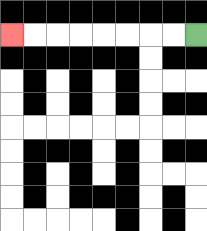{'start': '[8, 1]', 'end': '[0, 1]', 'path_directions': 'L,L,L,L,L,L,L,L', 'path_coordinates': '[[8, 1], [7, 1], [6, 1], [5, 1], [4, 1], [3, 1], [2, 1], [1, 1], [0, 1]]'}